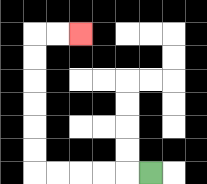{'start': '[6, 7]', 'end': '[3, 1]', 'path_directions': 'L,L,L,L,L,U,U,U,U,U,U,R,R', 'path_coordinates': '[[6, 7], [5, 7], [4, 7], [3, 7], [2, 7], [1, 7], [1, 6], [1, 5], [1, 4], [1, 3], [1, 2], [1, 1], [2, 1], [3, 1]]'}